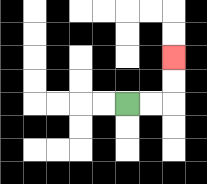{'start': '[5, 4]', 'end': '[7, 2]', 'path_directions': 'R,R,U,U', 'path_coordinates': '[[5, 4], [6, 4], [7, 4], [7, 3], [7, 2]]'}